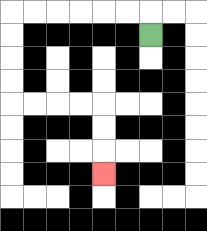{'start': '[6, 1]', 'end': '[4, 7]', 'path_directions': 'U,L,L,L,L,L,L,D,D,D,D,R,R,R,R,D,D,D', 'path_coordinates': '[[6, 1], [6, 0], [5, 0], [4, 0], [3, 0], [2, 0], [1, 0], [0, 0], [0, 1], [0, 2], [0, 3], [0, 4], [1, 4], [2, 4], [3, 4], [4, 4], [4, 5], [4, 6], [4, 7]]'}